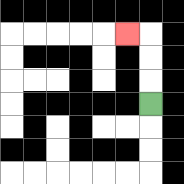{'start': '[6, 4]', 'end': '[5, 1]', 'path_directions': 'U,U,U,L', 'path_coordinates': '[[6, 4], [6, 3], [6, 2], [6, 1], [5, 1]]'}